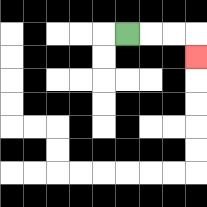{'start': '[5, 1]', 'end': '[8, 2]', 'path_directions': 'R,R,R,D', 'path_coordinates': '[[5, 1], [6, 1], [7, 1], [8, 1], [8, 2]]'}